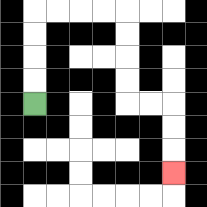{'start': '[1, 4]', 'end': '[7, 7]', 'path_directions': 'U,U,U,U,R,R,R,R,D,D,D,D,R,R,D,D,D', 'path_coordinates': '[[1, 4], [1, 3], [1, 2], [1, 1], [1, 0], [2, 0], [3, 0], [4, 0], [5, 0], [5, 1], [5, 2], [5, 3], [5, 4], [6, 4], [7, 4], [7, 5], [7, 6], [7, 7]]'}